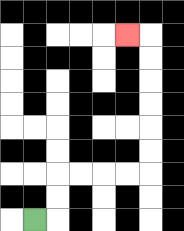{'start': '[1, 9]', 'end': '[5, 1]', 'path_directions': 'R,U,U,R,R,R,R,U,U,U,U,U,U,L', 'path_coordinates': '[[1, 9], [2, 9], [2, 8], [2, 7], [3, 7], [4, 7], [5, 7], [6, 7], [6, 6], [6, 5], [6, 4], [6, 3], [6, 2], [6, 1], [5, 1]]'}